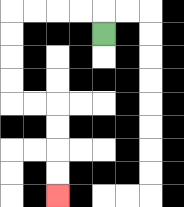{'start': '[4, 1]', 'end': '[2, 8]', 'path_directions': 'U,L,L,L,L,D,D,D,D,R,R,D,D,D,D', 'path_coordinates': '[[4, 1], [4, 0], [3, 0], [2, 0], [1, 0], [0, 0], [0, 1], [0, 2], [0, 3], [0, 4], [1, 4], [2, 4], [2, 5], [2, 6], [2, 7], [2, 8]]'}